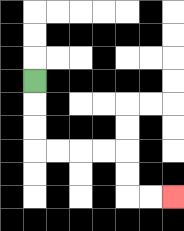{'start': '[1, 3]', 'end': '[7, 8]', 'path_directions': 'D,D,D,R,R,R,R,D,D,R,R', 'path_coordinates': '[[1, 3], [1, 4], [1, 5], [1, 6], [2, 6], [3, 6], [4, 6], [5, 6], [5, 7], [5, 8], [6, 8], [7, 8]]'}